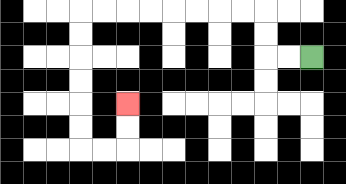{'start': '[13, 2]', 'end': '[5, 4]', 'path_directions': 'L,L,U,U,L,L,L,L,L,L,L,L,D,D,D,D,D,D,R,R,U,U', 'path_coordinates': '[[13, 2], [12, 2], [11, 2], [11, 1], [11, 0], [10, 0], [9, 0], [8, 0], [7, 0], [6, 0], [5, 0], [4, 0], [3, 0], [3, 1], [3, 2], [3, 3], [3, 4], [3, 5], [3, 6], [4, 6], [5, 6], [5, 5], [5, 4]]'}